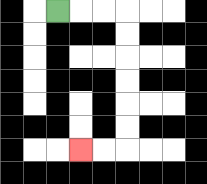{'start': '[2, 0]', 'end': '[3, 6]', 'path_directions': 'R,R,R,D,D,D,D,D,D,L,L', 'path_coordinates': '[[2, 0], [3, 0], [4, 0], [5, 0], [5, 1], [5, 2], [5, 3], [5, 4], [5, 5], [5, 6], [4, 6], [3, 6]]'}